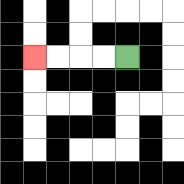{'start': '[5, 2]', 'end': '[1, 2]', 'path_directions': 'L,L,L,L', 'path_coordinates': '[[5, 2], [4, 2], [3, 2], [2, 2], [1, 2]]'}